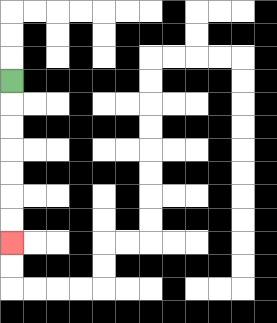{'start': '[0, 3]', 'end': '[0, 10]', 'path_directions': 'D,D,D,D,D,D,D', 'path_coordinates': '[[0, 3], [0, 4], [0, 5], [0, 6], [0, 7], [0, 8], [0, 9], [0, 10]]'}